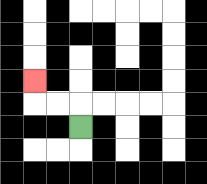{'start': '[3, 5]', 'end': '[1, 3]', 'path_directions': 'U,L,L,U', 'path_coordinates': '[[3, 5], [3, 4], [2, 4], [1, 4], [1, 3]]'}